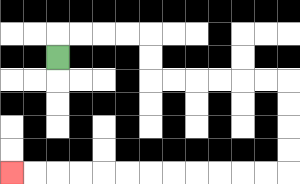{'start': '[2, 2]', 'end': '[0, 7]', 'path_directions': 'U,R,R,R,R,D,D,R,R,R,R,R,R,D,D,D,D,L,L,L,L,L,L,L,L,L,L,L,L', 'path_coordinates': '[[2, 2], [2, 1], [3, 1], [4, 1], [5, 1], [6, 1], [6, 2], [6, 3], [7, 3], [8, 3], [9, 3], [10, 3], [11, 3], [12, 3], [12, 4], [12, 5], [12, 6], [12, 7], [11, 7], [10, 7], [9, 7], [8, 7], [7, 7], [6, 7], [5, 7], [4, 7], [3, 7], [2, 7], [1, 7], [0, 7]]'}